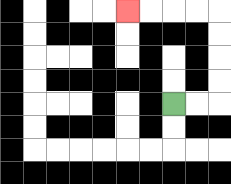{'start': '[7, 4]', 'end': '[5, 0]', 'path_directions': 'R,R,U,U,U,U,L,L,L,L', 'path_coordinates': '[[7, 4], [8, 4], [9, 4], [9, 3], [9, 2], [9, 1], [9, 0], [8, 0], [7, 0], [6, 0], [5, 0]]'}